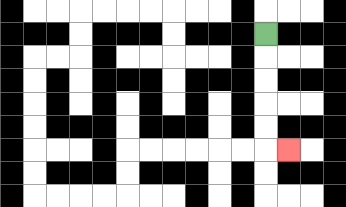{'start': '[11, 1]', 'end': '[12, 6]', 'path_directions': 'D,D,D,D,D,R', 'path_coordinates': '[[11, 1], [11, 2], [11, 3], [11, 4], [11, 5], [11, 6], [12, 6]]'}